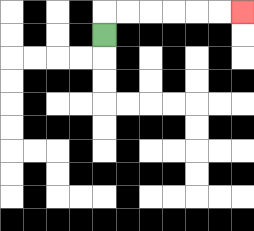{'start': '[4, 1]', 'end': '[10, 0]', 'path_directions': 'U,R,R,R,R,R,R', 'path_coordinates': '[[4, 1], [4, 0], [5, 0], [6, 0], [7, 0], [8, 0], [9, 0], [10, 0]]'}